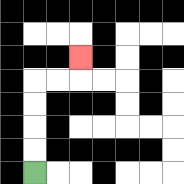{'start': '[1, 7]', 'end': '[3, 2]', 'path_directions': 'U,U,U,U,R,R,U', 'path_coordinates': '[[1, 7], [1, 6], [1, 5], [1, 4], [1, 3], [2, 3], [3, 3], [3, 2]]'}